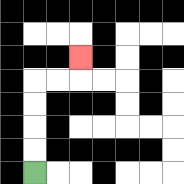{'start': '[1, 7]', 'end': '[3, 2]', 'path_directions': 'U,U,U,U,R,R,U', 'path_coordinates': '[[1, 7], [1, 6], [1, 5], [1, 4], [1, 3], [2, 3], [3, 3], [3, 2]]'}